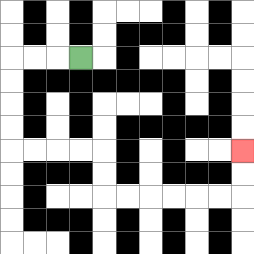{'start': '[3, 2]', 'end': '[10, 6]', 'path_directions': 'L,L,L,D,D,D,D,R,R,R,R,D,D,R,R,R,R,R,R,U,U', 'path_coordinates': '[[3, 2], [2, 2], [1, 2], [0, 2], [0, 3], [0, 4], [0, 5], [0, 6], [1, 6], [2, 6], [3, 6], [4, 6], [4, 7], [4, 8], [5, 8], [6, 8], [7, 8], [8, 8], [9, 8], [10, 8], [10, 7], [10, 6]]'}